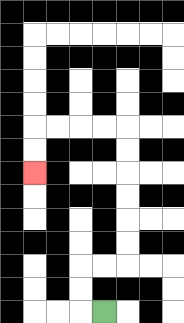{'start': '[4, 13]', 'end': '[1, 7]', 'path_directions': 'L,U,U,R,R,U,U,U,U,U,U,L,L,L,L,D,D', 'path_coordinates': '[[4, 13], [3, 13], [3, 12], [3, 11], [4, 11], [5, 11], [5, 10], [5, 9], [5, 8], [5, 7], [5, 6], [5, 5], [4, 5], [3, 5], [2, 5], [1, 5], [1, 6], [1, 7]]'}